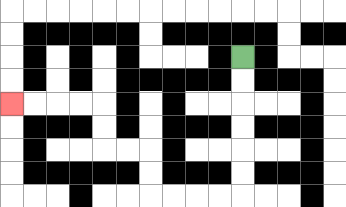{'start': '[10, 2]', 'end': '[0, 4]', 'path_directions': 'D,D,D,D,D,D,L,L,L,L,U,U,L,L,U,U,L,L,L,L', 'path_coordinates': '[[10, 2], [10, 3], [10, 4], [10, 5], [10, 6], [10, 7], [10, 8], [9, 8], [8, 8], [7, 8], [6, 8], [6, 7], [6, 6], [5, 6], [4, 6], [4, 5], [4, 4], [3, 4], [2, 4], [1, 4], [0, 4]]'}